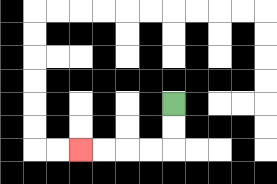{'start': '[7, 4]', 'end': '[3, 6]', 'path_directions': 'D,D,L,L,L,L', 'path_coordinates': '[[7, 4], [7, 5], [7, 6], [6, 6], [5, 6], [4, 6], [3, 6]]'}